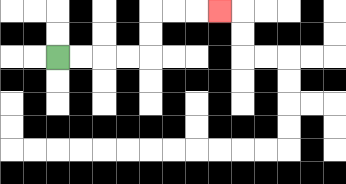{'start': '[2, 2]', 'end': '[9, 0]', 'path_directions': 'R,R,R,R,U,U,R,R,R', 'path_coordinates': '[[2, 2], [3, 2], [4, 2], [5, 2], [6, 2], [6, 1], [6, 0], [7, 0], [8, 0], [9, 0]]'}